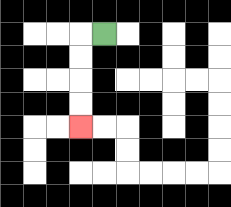{'start': '[4, 1]', 'end': '[3, 5]', 'path_directions': 'L,D,D,D,D', 'path_coordinates': '[[4, 1], [3, 1], [3, 2], [3, 3], [3, 4], [3, 5]]'}